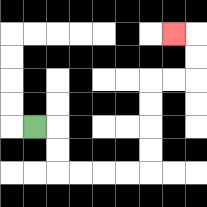{'start': '[1, 5]', 'end': '[7, 1]', 'path_directions': 'R,D,D,R,R,R,R,U,U,U,U,R,R,U,U,L', 'path_coordinates': '[[1, 5], [2, 5], [2, 6], [2, 7], [3, 7], [4, 7], [5, 7], [6, 7], [6, 6], [6, 5], [6, 4], [6, 3], [7, 3], [8, 3], [8, 2], [8, 1], [7, 1]]'}